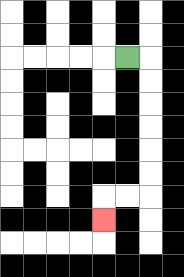{'start': '[5, 2]', 'end': '[4, 9]', 'path_directions': 'R,D,D,D,D,D,D,L,L,D', 'path_coordinates': '[[5, 2], [6, 2], [6, 3], [6, 4], [6, 5], [6, 6], [6, 7], [6, 8], [5, 8], [4, 8], [4, 9]]'}